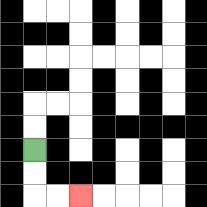{'start': '[1, 6]', 'end': '[3, 8]', 'path_directions': 'D,D,R,R', 'path_coordinates': '[[1, 6], [1, 7], [1, 8], [2, 8], [3, 8]]'}